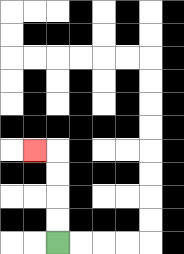{'start': '[2, 10]', 'end': '[1, 6]', 'path_directions': 'U,U,U,U,L', 'path_coordinates': '[[2, 10], [2, 9], [2, 8], [2, 7], [2, 6], [1, 6]]'}